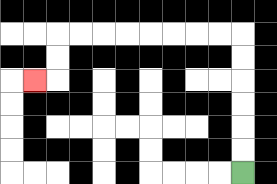{'start': '[10, 7]', 'end': '[1, 3]', 'path_directions': 'U,U,U,U,U,U,L,L,L,L,L,L,L,L,D,D,L', 'path_coordinates': '[[10, 7], [10, 6], [10, 5], [10, 4], [10, 3], [10, 2], [10, 1], [9, 1], [8, 1], [7, 1], [6, 1], [5, 1], [4, 1], [3, 1], [2, 1], [2, 2], [2, 3], [1, 3]]'}